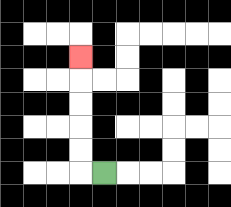{'start': '[4, 7]', 'end': '[3, 2]', 'path_directions': 'L,U,U,U,U,U', 'path_coordinates': '[[4, 7], [3, 7], [3, 6], [3, 5], [3, 4], [3, 3], [3, 2]]'}